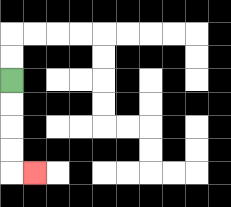{'start': '[0, 3]', 'end': '[1, 7]', 'path_directions': 'D,D,D,D,R', 'path_coordinates': '[[0, 3], [0, 4], [0, 5], [0, 6], [0, 7], [1, 7]]'}